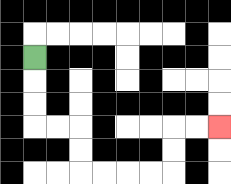{'start': '[1, 2]', 'end': '[9, 5]', 'path_directions': 'D,D,D,R,R,D,D,R,R,R,R,U,U,R,R', 'path_coordinates': '[[1, 2], [1, 3], [1, 4], [1, 5], [2, 5], [3, 5], [3, 6], [3, 7], [4, 7], [5, 7], [6, 7], [7, 7], [7, 6], [7, 5], [8, 5], [9, 5]]'}